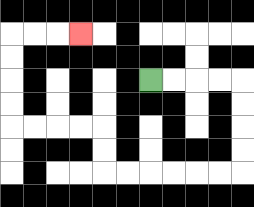{'start': '[6, 3]', 'end': '[3, 1]', 'path_directions': 'R,R,R,R,D,D,D,D,L,L,L,L,L,L,U,U,L,L,L,L,U,U,U,U,R,R,R', 'path_coordinates': '[[6, 3], [7, 3], [8, 3], [9, 3], [10, 3], [10, 4], [10, 5], [10, 6], [10, 7], [9, 7], [8, 7], [7, 7], [6, 7], [5, 7], [4, 7], [4, 6], [4, 5], [3, 5], [2, 5], [1, 5], [0, 5], [0, 4], [0, 3], [0, 2], [0, 1], [1, 1], [2, 1], [3, 1]]'}